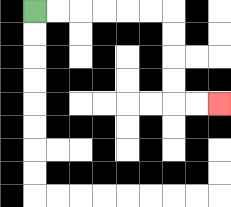{'start': '[1, 0]', 'end': '[9, 4]', 'path_directions': 'R,R,R,R,R,R,D,D,D,D,R,R', 'path_coordinates': '[[1, 0], [2, 0], [3, 0], [4, 0], [5, 0], [6, 0], [7, 0], [7, 1], [7, 2], [7, 3], [7, 4], [8, 4], [9, 4]]'}